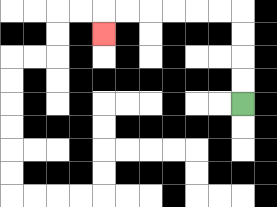{'start': '[10, 4]', 'end': '[4, 1]', 'path_directions': 'U,U,U,U,L,L,L,L,L,L,D', 'path_coordinates': '[[10, 4], [10, 3], [10, 2], [10, 1], [10, 0], [9, 0], [8, 0], [7, 0], [6, 0], [5, 0], [4, 0], [4, 1]]'}